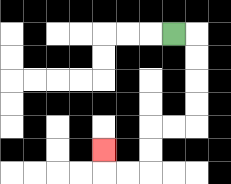{'start': '[7, 1]', 'end': '[4, 6]', 'path_directions': 'R,D,D,D,D,L,L,D,D,L,L,U', 'path_coordinates': '[[7, 1], [8, 1], [8, 2], [8, 3], [8, 4], [8, 5], [7, 5], [6, 5], [6, 6], [6, 7], [5, 7], [4, 7], [4, 6]]'}